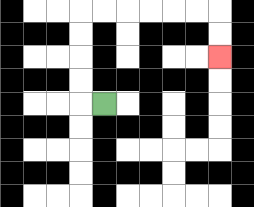{'start': '[4, 4]', 'end': '[9, 2]', 'path_directions': 'L,U,U,U,U,R,R,R,R,R,R,D,D', 'path_coordinates': '[[4, 4], [3, 4], [3, 3], [3, 2], [3, 1], [3, 0], [4, 0], [5, 0], [6, 0], [7, 0], [8, 0], [9, 0], [9, 1], [9, 2]]'}